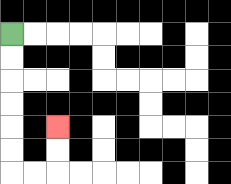{'start': '[0, 1]', 'end': '[2, 5]', 'path_directions': 'D,D,D,D,D,D,R,R,U,U', 'path_coordinates': '[[0, 1], [0, 2], [0, 3], [0, 4], [0, 5], [0, 6], [0, 7], [1, 7], [2, 7], [2, 6], [2, 5]]'}